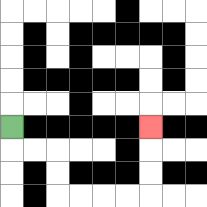{'start': '[0, 5]', 'end': '[6, 5]', 'path_directions': 'D,R,R,D,D,R,R,R,R,U,U,U', 'path_coordinates': '[[0, 5], [0, 6], [1, 6], [2, 6], [2, 7], [2, 8], [3, 8], [4, 8], [5, 8], [6, 8], [6, 7], [6, 6], [6, 5]]'}